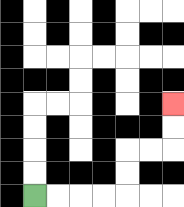{'start': '[1, 8]', 'end': '[7, 4]', 'path_directions': 'R,R,R,R,U,U,R,R,U,U', 'path_coordinates': '[[1, 8], [2, 8], [3, 8], [4, 8], [5, 8], [5, 7], [5, 6], [6, 6], [7, 6], [7, 5], [7, 4]]'}